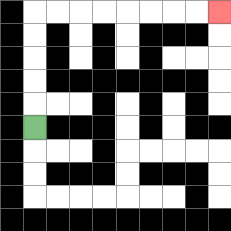{'start': '[1, 5]', 'end': '[9, 0]', 'path_directions': 'U,U,U,U,U,R,R,R,R,R,R,R,R', 'path_coordinates': '[[1, 5], [1, 4], [1, 3], [1, 2], [1, 1], [1, 0], [2, 0], [3, 0], [4, 0], [5, 0], [6, 0], [7, 0], [8, 0], [9, 0]]'}